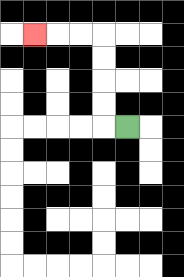{'start': '[5, 5]', 'end': '[1, 1]', 'path_directions': 'L,U,U,U,U,L,L,L', 'path_coordinates': '[[5, 5], [4, 5], [4, 4], [4, 3], [4, 2], [4, 1], [3, 1], [2, 1], [1, 1]]'}